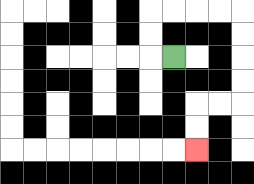{'start': '[7, 2]', 'end': '[8, 6]', 'path_directions': 'L,U,U,R,R,R,R,D,D,D,D,L,L,D,D', 'path_coordinates': '[[7, 2], [6, 2], [6, 1], [6, 0], [7, 0], [8, 0], [9, 0], [10, 0], [10, 1], [10, 2], [10, 3], [10, 4], [9, 4], [8, 4], [8, 5], [8, 6]]'}